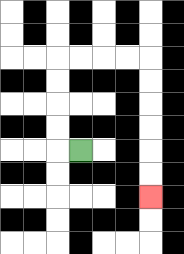{'start': '[3, 6]', 'end': '[6, 8]', 'path_directions': 'L,U,U,U,U,R,R,R,R,D,D,D,D,D,D', 'path_coordinates': '[[3, 6], [2, 6], [2, 5], [2, 4], [2, 3], [2, 2], [3, 2], [4, 2], [5, 2], [6, 2], [6, 3], [6, 4], [6, 5], [6, 6], [6, 7], [6, 8]]'}